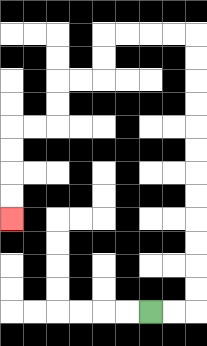{'start': '[6, 13]', 'end': '[0, 9]', 'path_directions': 'R,R,U,U,U,U,U,U,U,U,U,U,U,U,L,L,L,L,D,D,L,L,D,D,L,L,D,D,D,D', 'path_coordinates': '[[6, 13], [7, 13], [8, 13], [8, 12], [8, 11], [8, 10], [8, 9], [8, 8], [8, 7], [8, 6], [8, 5], [8, 4], [8, 3], [8, 2], [8, 1], [7, 1], [6, 1], [5, 1], [4, 1], [4, 2], [4, 3], [3, 3], [2, 3], [2, 4], [2, 5], [1, 5], [0, 5], [0, 6], [0, 7], [0, 8], [0, 9]]'}